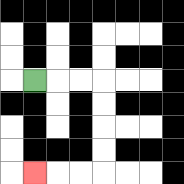{'start': '[1, 3]', 'end': '[1, 7]', 'path_directions': 'R,R,R,D,D,D,D,L,L,L', 'path_coordinates': '[[1, 3], [2, 3], [3, 3], [4, 3], [4, 4], [4, 5], [4, 6], [4, 7], [3, 7], [2, 7], [1, 7]]'}